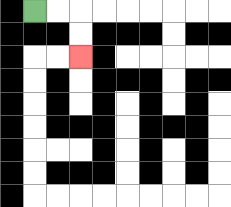{'start': '[1, 0]', 'end': '[3, 2]', 'path_directions': 'R,R,D,D', 'path_coordinates': '[[1, 0], [2, 0], [3, 0], [3, 1], [3, 2]]'}